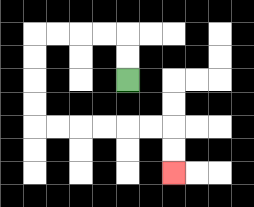{'start': '[5, 3]', 'end': '[7, 7]', 'path_directions': 'U,U,L,L,L,L,D,D,D,D,R,R,R,R,R,R,D,D', 'path_coordinates': '[[5, 3], [5, 2], [5, 1], [4, 1], [3, 1], [2, 1], [1, 1], [1, 2], [1, 3], [1, 4], [1, 5], [2, 5], [3, 5], [4, 5], [5, 5], [6, 5], [7, 5], [7, 6], [7, 7]]'}